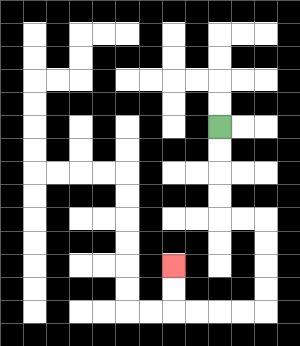{'start': '[9, 5]', 'end': '[7, 11]', 'path_directions': 'D,D,D,D,R,R,D,D,D,D,L,L,L,L,U,U', 'path_coordinates': '[[9, 5], [9, 6], [9, 7], [9, 8], [9, 9], [10, 9], [11, 9], [11, 10], [11, 11], [11, 12], [11, 13], [10, 13], [9, 13], [8, 13], [7, 13], [7, 12], [7, 11]]'}